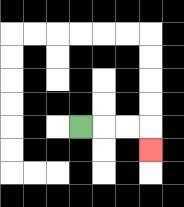{'start': '[3, 5]', 'end': '[6, 6]', 'path_directions': 'R,R,R,D', 'path_coordinates': '[[3, 5], [4, 5], [5, 5], [6, 5], [6, 6]]'}